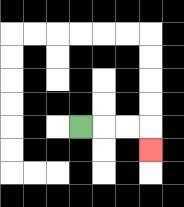{'start': '[3, 5]', 'end': '[6, 6]', 'path_directions': 'R,R,R,D', 'path_coordinates': '[[3, 5], [4, 5], [5, 5], [6, 5], [6, 6]]'}